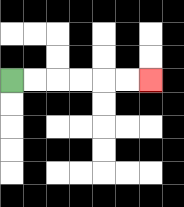{'start': '[0, 3]', 'end': '[6, 3]', 'path_directions': 'R,R,R,R,R,R', 'path_coordinates': '[[0, 3], [1, 3], [2, 3], [3, 3], [4, 3], [5, 3], [6, 3]]'}